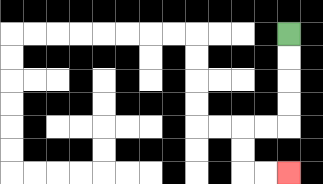{'start': '[12, 1]', 'end': '[12, 7]', 'path_directions': 'D,D,D,D,L,L,D,D,R,R', 'path_coordinates': '[[12, 1], [12, 2], [12, 3], [12, 4], [12, 5], [11, 5], [10, 5], [10, 6], [10, 7], [11, 7], [12, 7]]'}